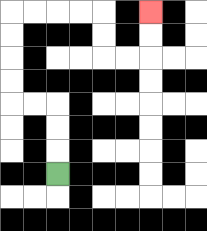{'start': '[2, 7]', 'end': '[6, 0]', 'path_directions': 'U,U,U,L,L,U,U,U,U,R,R,R,R,D,D,R,R,U,U', 'path_coordinates': '[[2, 7], [2, 6], [2, 5], [2, 4], [1, 4], [0, 4], [0, 3], [0, 2], [0, 1], [0, 0], [1, 0], [2, 0], [3, 0], [4, 0], [4, 1], [4, 2], [5, 2], [6, 2], [6, 1], [6, 0]]'}